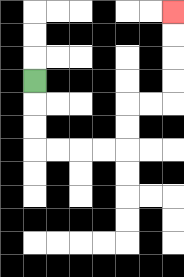{'start': '[1, 3]', 'end': '[7, 0]', 'path_directions': 'D,D,D,R,R,R,R,U,U,R,R,U,U,U,U', 'path_coordinates': '[[1, 3], [1, 4], [1, 5], [1, 6], [2, 6], [3, 6], [4, 6], [5, 6], [5, 5], [5, 4], [6, 4], [7, 4], [7, 3], [7, 2], [7, 1], [7, 0]]'}